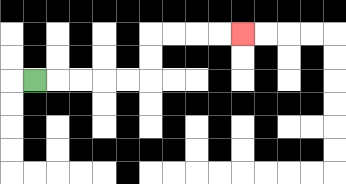{'start': '[1, 3]', 'end': '[10, 1]', 'path_directions': 'R,R,R,R,R,U,U,R,R,R,R', 'path_coordinates': '[[1, 3], [2, 3], [3, 3], [4, 3], [5, 3], [6, 3], [6, 2], [6, 1], [7, 1], [8, 1], [9, 1], [10, 1]]'}